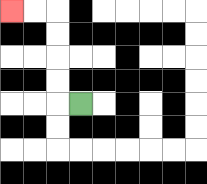{'start': '[3, 4]', 'end': '[0, 0]', 'path_directions': 'L,U,U,U,U,L,L', 'path_coordinates': '[[3, 4], [2, 4], [2, 3], [2, 2], [2, 1], [2, 0], [1, 0], [0, 0]]'}